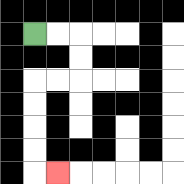{'start': '[1, 1]', 'end': '[2, 7]', 'path_directions': 'R,R,D,D,L,L,D,D,D,D,R', 'path_coordinates': '[[1, 1], [2, 1], [3, 1], [3, 2], [3, 3], [2, 3], [1, 3], [1, 4], [1, 5], [1, 6], [1, 7], [2, 7]]'}